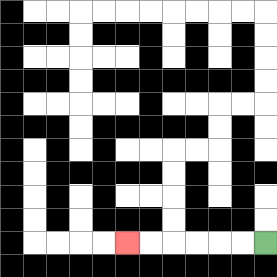{'start': '[11, 10]', 'end': '[5, 10]', 'path_directions': 'L,L,L,L,L,L', 'path_coordinates': '[[11, 10], [10, 10], [9, 10], [8, 10], [7, 10], [6, 10], [5, 10]]'}